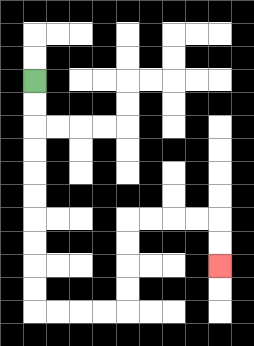{'start': '[1, 3]', 'end': '[9, 11]', 'path_directions': 'D,D,D,D,D,D,D,D,D,D,R,R,R,R,U,U,U,U,R,R,R,R,D,D', 'path_coordinates': '[[1, 3], [1, 4], [1, 5], [1, 6], [1, 7], [1, 8], [1, 9], [1, 10], [1, 11], [1, 12], [1, 13], [2, 13], [3, 13], [4, 13], [5, 13], [5, 12], [5, 11], [5, 10], [5, 9], [6, 9], [7, 9], [8, 9], [9, 9], [9, 10], [9, 11]]'}